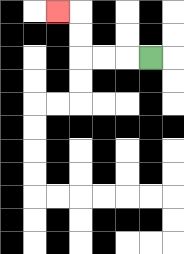{'start': '[6, 2]', 'end': '[2, 0]', 'path_directions': 'L,L,L,U,U,L', 'path_coordinates': '[[6, 2], [5, 2], [4, 2], [3, 2], [3, 1], [3, 0], [2, 0]]'}